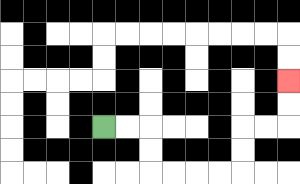{'start': '[4, 5]', 'end': '[12, 3]', 'path_directions': 'R,R,D,D,R,R,R,R,U,U,R,R,U,U', 'path_coordinates': '[[4, 5], [5, 5], [6, 5], [6, 6], [6, 7], [7, 7], [8, 7], [9, 7], [10, 7], [10, 6], [10, 5], [11, 5], [12, 5], [12, 4], [12, 3]]'}